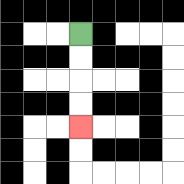{'start': '[3, 1]', 'end': '[3, 5]', 'path_directions': 'D,D,D,D', 'path_coordinates': '[[3, 1], [3, 2], [3, 3], [3, 4], [3, 5]]'}